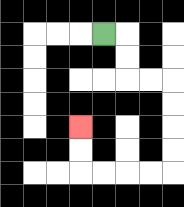{'start': '[4, 1]', 'end': '[3, 5]', 'path_directions': 'R,D,D,R,R,D,D,D,D,L,L,L,L,U,U', 'path_coordinates': '[[4, 1], [5, 1], [5, 2], [5, 3], [6, 3], [7, 3], [7, 4], [7, 5], [7, 6], [7, 7], [6, 7], [5, 7], [4, 7], [3, 7], [3, 6], [3, 5]]'}